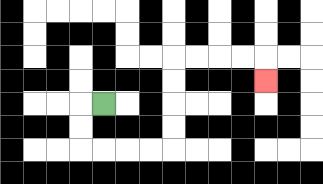{'start': '[4, 4]', 'end': '[11, 3]', 'path_directions': 'L,D,D,R,R,R,R,U,U,U,U,R,R,R,R,D', 'path_coordinates': '[[4, 4], [3, 4], [3, 5], [3, 6], [4, 6], [5, 6], [6, 6], [7, 6], [7, 5], [7, 4], [7, 3], [7, 2], [8, 2], [9, 2], [10, 2], [11, 2], [11, 3]]'}